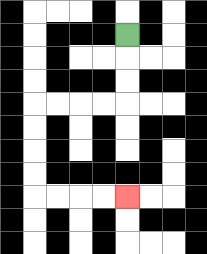{'start': '[5, 1]', 'end': '[5, 8]', 'path_directions': 'D,D,D,L,L,L,L,D,D,D,D,R,R,R,R', 'path_coordinates': '[[5, 1], [5, 2], [5, 3], [5, 4], [4, 4], [3, 4], [2, 4], [1, 4], [1, 5], [1, 6], [1, 7], [1, 8], [2, 8], [3, 8], [4, 8], [5, 8]]'}